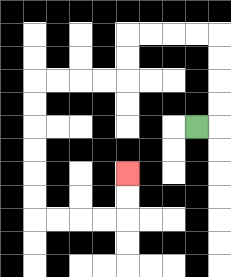{'start': '[8, 5]', 'end': '[5, 7]', 'path_directions': 'R,U,U,U,U,L,L,L,L,D,D,L,L,L,L,D,D,D,D,D,D,R,R,R,R,U,U', 'path_coordinates': '[[8, 5], [9, 5], [9, 4], [9, 3], [9, 2], [9, 1], [8, 1], [7, 1], [6, 1], [5, 1], [5, 2], [5, 3], [4, 3], [3, 3], [2, 3], [1, 3], [1, 4], [1, 5], [1, 6], [1, 7], [1, 8], [1, 9], [2, 9], [3, 9], [4, 9], [5, 9], [5, 8], [5, 7]]'}